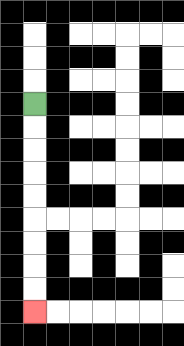{'start': '[1, 4]', 'end': '[1, 13]', 'path_directions': 'D,D,D,D,D,D,D,D,D', 'path_coordinates': '[[1, 4], [1, 5], [1, 6], [1, 7], [1, 8], [1, 9], [1, 10], [1, 11], [1, 12], [1, 13]]'}